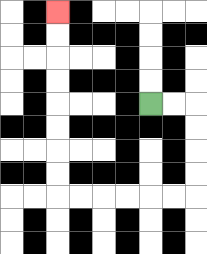{'start': '[6, 4]', 'end': '[2, 0]', 'path_directions': 'R,R,D,D,D,D,L,L,L,L,L,L,U,U,U,U,U,U,U,U', 'path_coordinates': '[[6, 4], [7, 4], [8, 4], [8, 5], [8, 6], [8, 7], [8, 8], [7, 8], [6, 8], [5, 8], [4, 8], [3, 8], [2, 8], [2, 7], [2, 6], [2, 5], [2, 4], [2, 3], [2, 2], [2, 1], [2, 0]]'}